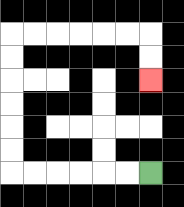{'start': '[6, 7]', 'end': '[6, 3]', 'path_directions': 'L,L,L,L,L,L,U,U,U,U,U,U,R,R,R,R,R,R,D,D', 'path_coordinates': '[[6, 7], [5, 7], [4, 7], [3, 7], [2, 7], [1, 7], [0, 7], [0, 6], [0, 5], [0, 4], [0, 3], [0, 2], [0, 1], [1, 1], [2, 1], [3, 1], [4, 1], [5, 1], [6, 1], [6, 2], [6, 3]]'}